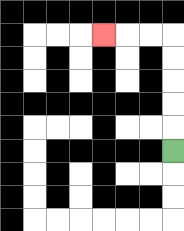{'start': '[7, 6]', 'end': '[4, 1]', 'path_directions': 'U,U,U,U,U,L,L,L', 'path_coordinates': '[[7, 6], [7, 5], [7, 4], [7, 3], [7, 2], [7, 1], [6, 1], [5, 1], [4, 1]]'}